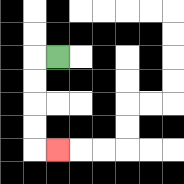{'start': '[2, 2]', 'end': '[2, 6]', 'path_directions': 'L,D,D,D,D,R', 'path_coordinates': '[[2, 2], [1, 2], [1, 3], [1, 4], [1, 5], [1, 6], [2, 6]]'}